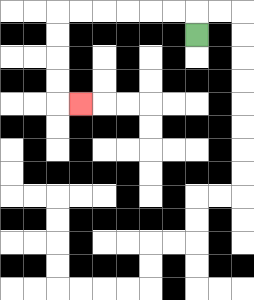{'start': '[8, 1]', 'end': '[3, 4]', 'path_directions': 'U,L,L,L,L,L,L,D,D,D,D,R', 'path_coordinates': '[[8, 1], [8, 0], [7, 0], [6, 0], [5, 0], [4, 0], [3, 0], [2, 0], [2, 1], [2, 2], [2, 3], [2, 4], [3, 4]]'}